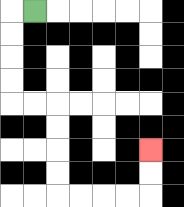{'start': '[1, 0]', 'end': '[6, 6]', 'path_directions': 'L,D,D,D,D,R,R,D,D,D,D,R,R,R,R,U,U', 'path_coordinates': '[[1, 0], [0, 0], [0, 1], [0, 2], [0, 3], [0, 4], [1, 4], [2, 4], [2, 5], [2, 6], [2, 7], [2, 8], [3, 8], [4, 8], [5, 8], [6, 8], [6, 7], [6, 6]]'}